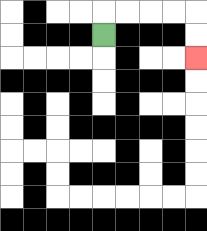{'start': '[4, 1]', 'end': '[8, 2]', 'path_directions': 'U,R,R,R,R,D,D', 'path_coordinates': '[[4, 1], [4, 0], [5, 0], [6, 0], [7, 0], [8, 0], [8, 1], [8, 2]]'}